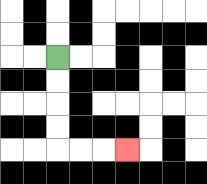{'start': '[2, 2]', 'end': '[5, 6]', 'path_directions': 'D,D,D,D,R,R,R', 'path_coordinates': '[[2, 2], [2, 3], [2, 4], [2, 5], [2, 6], [3, 6], [4, 6], [5, 6]]'}